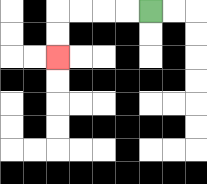{'start': '[6, 0]', 'end': '[2, 2]', 'path_directions': 'L,L,L,L,D,D', 'path_coordinates': '[[6, 0], [5, 0], [4, 0], [3, 0], [2, 0], [2, 1], [2, 2]]'}